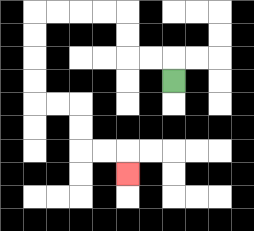{'start': '[7, 3]', 'end': '[5, 7]', 'path_directions': 'U,L,L,U,U,L,L,L,L,D,D,D,D,R,R,D,D,R,R,D', 'path_coordinates': '[[7, 3], [7, 2], [6, 2], [5, 2], [5, 1], [5, 0], [4, 0], [3, 0], [2, 0], [1, 0], [1, 1], [1, 2], [1, 3], [1, 4], [2, 4], [3, 4], [3, 5], [3, 6], [4, 6], [5, 6], [5, 7]]'}